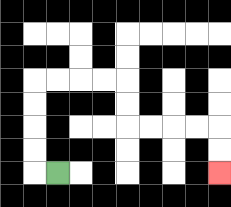{'start': '[2, 7]', 'end': '[9, 7]', 'path_directions': 'L,U,U,U,U,R,R,R,R,D,D,R,R,R,R,D,D', 'path_coordinates': '[[2, 7], [1, 7], [1, 6], [1, 5], [1, 4], [1, 3], [2, 3], [3, 3], [4, 3], [5, 3], [5, 4], [5, 5], [6, 5], [7, 5], [8, 5], [9, 5], [9, 6], [9, 7]]'}